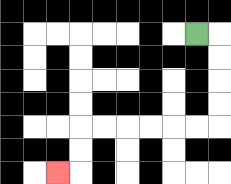{'start': '[8, 1]', 'end': '[2, 7]', 'path_directions': 'R,D,D,D,D,L,L,L,L,L,L,D,D,L', 'path_coordinates': '[[8, 1], [9, 1], [9, 2], [9, 3], [9, 4], [9, 5], [8, 5], [7, 5], [6, 5], [5, 5], [4, 5], [3, 5], [3, 6], [3, 7], [2, 7]]'}